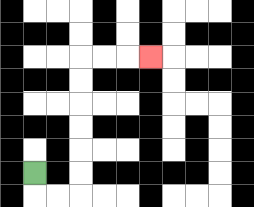{'start': '[1, 7]', 'end': '[6, 2]', 'path_directions': 'D,R,R,U,U,U,U,U,U,R,R,R', 'path_coordinates': '[[1, 7], [1, 8], [2, 8], [3, 8], [3, 7], [3, 6], [3, 5], [3, 4], [3, 3], [3, 2], [4, 2], [5, 2], [6, 2]]'}